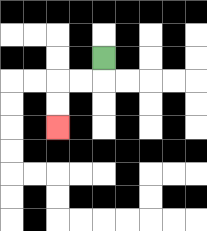{'start': '[4, 2]', 'end': '[2, 5]', 'path_directions': 'D,L,L,D,D', 'path_coordinates': '[[4, 2], [4, 3], [3, 3], [2, 3], [2, 4], [2, 5]]'}